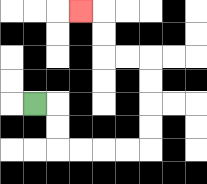{'start': '[1, 4]', 'end': '[3, 0]', 'path_directions': 'R,D,D,R,R,R,R,U,U,U,U,L,L,U,U,L', 'path_coordinates': '[[1, 4], [2, 4], [2, 5], [2, 6], [3, 6], [4, 6], [5, 6], [6, 6], [6, 5], [6, 4], [6, 3], [6, 2], [5, 2], [4, 2], [4, 1], [4, 0], [3, 0]]'}